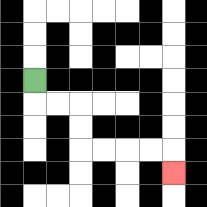{'start': '[1, 3]', 'end': '[7, 7]', 'path_directions': 'D,R,R,D,D,R,R,R,R,D', 'path_coordinates': '[[1, 3], [1, 4], [2, 4], [3, 4], [3, 5], [3, 6], [4, 6], [5, 6], [6, 6], [7, 6], [7, 7]]'}